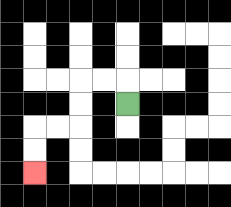{'start': '[5, 4]', 'end': '[1, 7]', 'path_directions': 'U,L,L,D,D,L,L,D,D', 'path_coordinates': '[[5, 4], [5, 3], [4, 3], [3, 3], [3, 4], [3, 5], [2, 5], [1, 5], [1, 6], [1, 7]]'}